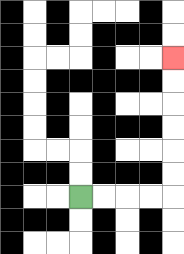{'start': '[3, 8]', 'end': '[7, 2]', 'path_directions': 'R,R,R,R,U,U,U,U,U,U', 'path_coordinates': '[[3, 8], [4, 8], [5, 8], [6, 8], [7, 8], [7, 7], [7, 6], [7, 5], [7, 4], [7, 3], [7, 2]]'}